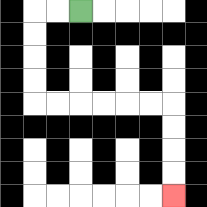{'start': '[3, 0]', 'end': '[7, 8]', 'path_directions': 'L,L,D,D,D,D,R,R,R,R,R,R,D,D,D,D', 'path_coordinates': '[[3, 0], [2, 0], [1, 0], [1, 1], [1, 2], [1, 3], [1, 4], [2, 4], [3, 4], [4, 4], [5, 4], [6, 4], [7, 4], [7, 5], [7, 6], [7, 7], [7, 8]]'}